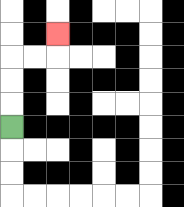{'start': '[0, 5]', 'end': '[2, 1]', 'path_directions': 'U,U,U,R,R,U', 'path_coordinates': '[[0, 5], [0, 4], [0, 3], [0, 2], [1, 2], [2, 2], [2, 1]]'}